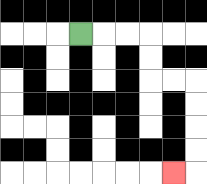{'start': '[3, 1]', 'end': '[7, 7]', 'path_directions': 'R,R,R,D,D,R,R,D,D,D,D,L', 'path_coordinates': '[[3, 1], [4, 1], [5, 1], [6, 1], [6, 2], [6, 3], [7, 3], [8, 3], [8, 4], [8, 5], [8, 6], [8, 7], [7, 7]]'}